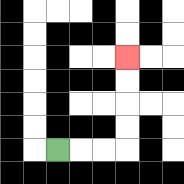{'start': '[2, 6]', 'end': '[5, 2]', 'path_directions': 'R,R,R,U,U,U,U', 'path_coordinates': '[[2, 6], [3, 6], [4, 6], [5, 6], [5, 5], [5, 4], [5, 3], [5, 2]]'}